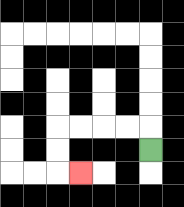{'start': '[6, 6]', 'end': '[3, 7]', 'path_directions': 'U,L,L,L,L,D,D,R', 'path_coordinates': '[[6, 6], [6, 5], [5, 5], [4, 5], [3, 5], [2, 5], [2, 6], [2, 7], [3, 7]]'}